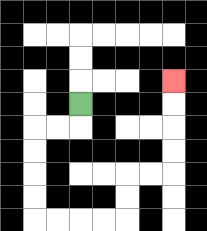{'start': '[3, 4]', 'end': '[7, 3]', 'path_directions': 'D,L,L,D,D,D,D,R,R,R,R,U,U,R,R,U,U,U,U', 'path_coordinates': '[[3, 4], [3, 5], [2, 5], [1, 5], [1, 6], [1, 7], [1, 8], [1, 9], [2, 9], [3, 9], [4, 9], [5, 9], [5, 8], [5, 7], [6, 7], [7, 7], [7, 6], [7, 5], [7, 4], [7, 3]]'}